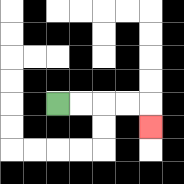{'start': '[2, 4]', 'end': '[6, 5]', 'path_directions': 'R,R,R,R,D', 'path_coordinates': '[[2, 4], [3, 4], [4, 4], [5, 4], [6, 4], [6, 5]]'}